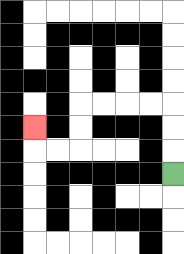{'start': '[7, 7]', 'end': '[1, 5]', 'path_directions': 'U,U,U,L,L,L,L,D,D,L,L,U', 'path_coordinates': '[[7, 7], [7, 6], [7, 5], [7, 4], [6, 4], [5, 4], [4, 4], [3, 4], [3, 5], [3, 6], [2, 6], [1, 6], [1, 5]]'}